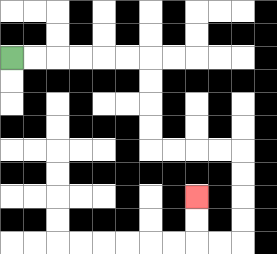{'start': '[0, 2]', 'end': '[8, 8]', 'path_directions': 'R,R,R,R,R,R,D,D,D,D,R,R,R,R,D,D,D,D,L,L,U,U', 'path_coordinates': '[[0, 2], [1, 2], [2, 2], [3, 2], [4, 2], [5, 2], [6, 2], [6, 3], [6, 4], [6, 5], [6, 6], [7, 6], [8, 6], [9, 6], [10, 6], [10, 7], [10, 8], [10, 9], [10, 10], [9, 10], [8, 10], [8, 9], [8, 8]]'}